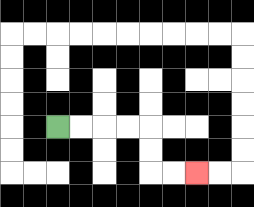{'start': '[2, 5]', 'end': '[8, 7]', 'path_directions': 'R,R,R,R,D,D,R,R', 'path_coordinates': '[[2, 5], [3, 5], [4, 5], [5, 5], [6, 5], [6, 6], [6, 7], [7, 7], [8, 7]]'}